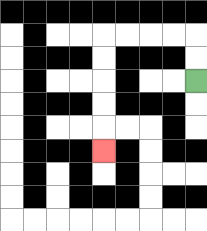{'start': '[8, 3]', 'end': '[4, 6]', 'path_directions': 'U,U,L,L,L,L,D,D,D,D,D', 'path_coordinates': '[[8, 3], [8, 2], [8, 1], [7, 1], [6, 1], [5, 1], [4, 1], [4, 2], [4, 3], [4, 4], [4, 5], [4, 6]]'}